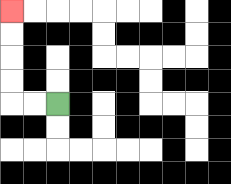{'start': '[2, 4]', 'end': '[0, 0]', 'path_directions': 'L,L,U,U,U,U', 'path_coordinates': '[[2, 4], [1, 4], [0, 4], [0, 3], [0, 2], [0, 1], [0, 0]]'}